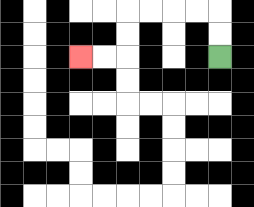{'start': '[9, 2]', 'end': '[3, 2]', 'path_directions': 'U,U,L,L,L,L,D,D,L,L', 'path_coordinates': '[[9, 2], [9, 1], [9, 0], [8, 0], [7, 0], [6, 0], [5, 0], [5, 1], [5, 2], [4, 2], [3, 2]]'}